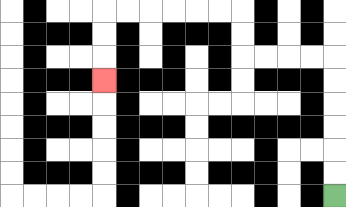{'start': '[14, 8]', 'end': '[4, 3]', 'path_directions': 'U,U,U,U,U,U,L,L,L,L,U,U,L,L,L,L,L,L,D,D,D', 'path_coordinates': '[[14, 8], [14, 7], [14, 6], [14, 5], [14, 4], [14, 3], [14, 2], [13, 2], [12, 2], [11, 2], [10, 2], [10, 1], [10, 0], [9, 0], [8, 0], [7, 0], [6, 0], [5, 0], [4, 0], [4, 1], [4, 2], [4, 3]]'}